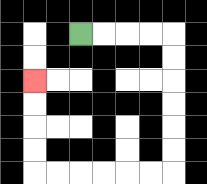{'start': '[3, 1]', 'end': '[1, 3]', 'path_directions': 'R,R,R,R,D,D,D,D,D,D,L,L,L,L,L,L,U,U,U,U', 'path_coordinates': '[[3, 1], [4, 1], [5, 1], [6, 1], [7, 1], [7, 2], [7, 3], [7, 4], [7, 5], [7, 6], [7, 7], [6, 7], [5, 7], [4, 7], [3, 7], [2, 7], [1, 7], [1, 6], [1, 5], [1, 4], [1, 3]]'}